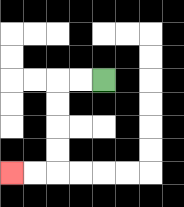{'start': '[4, 3]', 'end': '[0, 7]', 'path_directions': 'L,L,D,D,D,D,L,L', 'path_coordinates': '[[4, 3], [3, 3], [2, 3], [2, 4], [2, 5], [2, 6], [2, 7], [1, 7], [0, 7]]'}